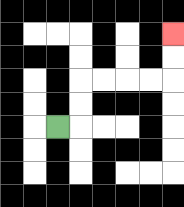{'start': '[2, 5]', 'end': '[7, 1]', 'path_directions': 'R,U,U,R,R,R,R,U,U', 'path_coordinates': '[[2, 5], [3, 5], [3, 4], [3, 3], [4, 3], [5, 3], [6, 3], [7, 3], [7, 2], [7, 1]]'}